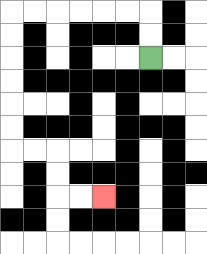{'start': '[6, 2]', 'end': '[4, 8]', 'path_directions': 'U,U,L,L,L,L,L,L,D,D,D,D,D,D,R,R,D,D,R,R', 'path_coordinates': '[[6, 2], [6, 1], [6, 0], [5, 0], [4, 0], [3, 0], [2, 0], [1, 0], [0, 0], [0, 1], [0, 2], [0, 3], [0, 4], [0, 5], [0, 6], [1, 6], [2, 6], [2, 7], [2, 8], [3, 8], [4, 8]]'}